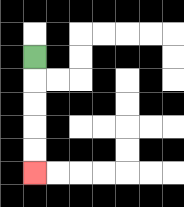{'start': '[1, 2]', 'end': '[1, 7]', 'path_directions': 'D,D,D,D,D', 'path_coordinates': '[[1, 2], [1, 3], [1, 4], [1, 5], [1, 6], [1, 7]]'}